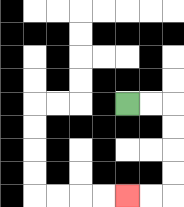{'start': '[5, 4]', 'end': '[5, 8]', 'path_directions': 'R,R,D,D,D,D,L,L', 'path_coordinates': '[[5, 4], [6, 4], [7, 4], [7, 5], [7, 6], [7, 7], [7, 8], [6, 8], [5, 8]]'}